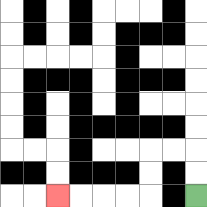{'start': '[8, 8]', 'end': '[2, 8]', 'path_directions': 'U,U,L,L,D,D,L,L,L,L', 'path_coordinates': '[[8, 8], [8, 7], [8, 6], [7, 6], [6, 6], [6, 7], [6, 8], [5, 8], [4, 8], [3, 8], [2, 8]]'}